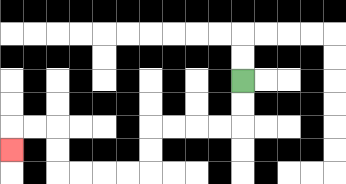{'start': '[10, 3]', 'end': '[0, 6]', 'path_directions': 'D,D,L,L,L,L,D,D,L,L,L,L,U,U,L,L,D', 'path_coordinates': '[[10, 3], [10, 4], [10, 5], [9, 5], [8, 5], [7, 5], [6, 5], [6, 6], [6, 7], [5, 7], [4, 7], [3, 7], [2, 7], [2, 6], [2, 5], [1, 5], [0, 5], [0, 6]]'}